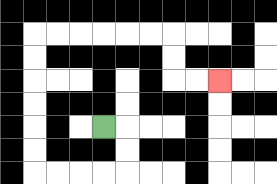{'start': '[4, 5]', 'end': '[9, 3]', 'path_directions': 'R,D,D,L,L,L,L,U,U,U,U,U,U,R,R,R,R,R,R,D,D,R,R', 'path_coordinates': '[[4, 5], [5, 5], [5, 6], [5, 7], [4, 7], [3, 7], [2, 7], [1, 7], [1, 6], [1, 5], [1, 4], [1, 3], [1, 2], [1, 1], [2, 1], [3, 1], [4, 1], [5, 1], [6, 1], [7, 1], [7, 2], [7, 3], [8, 3], [9, 3]]'}